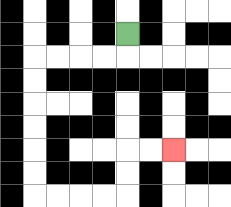{'start': '[5, 1]', 'end': '[7, 6]', 'path_directions': 'D,L,L,L,L,D,D,D,D,D,D,R,R,R,R,U,U,R,R', 'path_coordinates': '[[5, 1], [5, 2], [4, 2], [3, 2], [2, 2], [1, 2], [1, 3], [1, 4], [1, 5], [1, 6], [1, 7], [1, 8], [2, 8], [3, 8], [4, 8], [5, 8], [5, 7], [5, 6], [6, 6], [7, 6]]'}